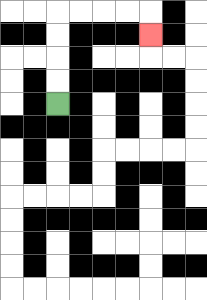{'start': '[2, 4]', 'end': '[6, 1]', 'path_directions': 'U,U,U,U,R,R,R,R,D', 'path_coordinates': '[[2, 4], [2, 3], [2, 2], [2, 1], [2, 0], [3, 0], [4, 0], [5, 0], [6, 0], [6, 1]]'}